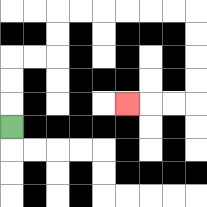{'start': '[0, 5]', 'end': '[5, 4]', 'path_directions': 'U,U,U,R,R,U,U,R,R,R,R,R,R,D,D,D,D,L,L,L', 'path_coordinates': '[[0, 5], [0, 4], [0, 3], [0, 2], [1, 2], [2, 2], [2, 1], [2, 0], [3, 0], [4, 0], [5, 0], [6, 0], [7, 0], [8, 0], [8, 1], [8, 2], [8, 3], [8, 4], [7, 4], [6, 4], [5, 4]]'}